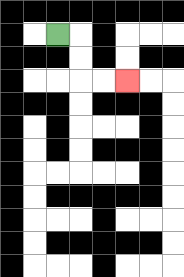{'start': '[2, 1]', 'end': '[5, 3]', 'path_directions': 'R,D,D,R,R', 'path_coordinates': '[[2, 1], [3, 1], [3, 2], [3, 3], [4, 3], [5, 3]]'}